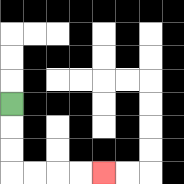{'start': '[0, 4]', 'end': '[4, 7]', 'path_directions': 'D,D,D,R,R,R,R', 'path_coordinates': '[[0, 4], [0, 5], [0, 6], [0, 7], [1, 7], [2, 7], [3, 7], [4, 7]]'}